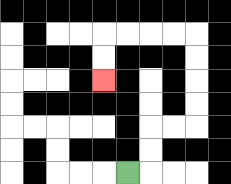{'start': '[5, 7]', 'end': '[4, 3]', 'path_directions': 'R,U,U,R,R,U,U,U,U,L,L,L,L,D,D', 'path_coordinates': '[[5, 7], [6, 7], [6, 6], [6, 5], [7, 5], [8, 5], [8, 4], [8, 3], [8, 2], [8, 1], [7, 1], [6, 1], [5, 1], [4, 1], [4, 2], [4, 3]]'}